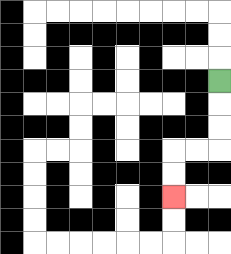{'start': '[9, 3]', 'end': '[7, 8]', 'path_directions': 'D,D,D,L,L,D,D', 'path_coordinates': '[[9, 3], [9, 4], [9, 5], [9, 6], [8, 6], [7, 6], [7, 7], [7, 8]]'}